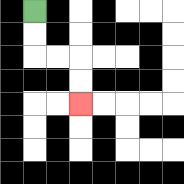{'start': '[1, 0]', 'end': '[3, 4]', 'path_directions': 'D,D,R,R,D,D', 'path_coordinates': '[[1, 0], [1, 1], [1, 2], [2, 2], [3, 2], [3, 3], [3, 4]]'}